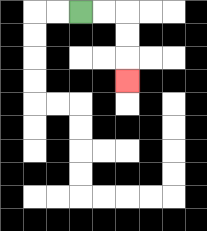{'start': '[3, 0]', 'end': '[5, 3]', 'path_directions': 'R,R,D,D,D', 'path_coordinates': '[[3, 0], [4, 0], [5, 0], [5, 1], [5, 2], [5, 3]]'}